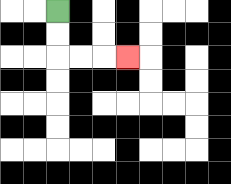{'start': '[2, 0]', 'end': '[5, 2]', 'path_directions': 'D,D,R,R,R', 'path_coordinates': '[[2, 0], [2, 1], [2, 2], [3, 2], [4, 2], [5, 2]]'}